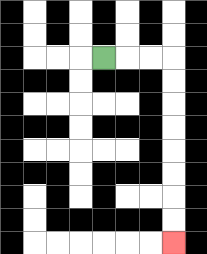{'start': '[4, 2]', 'end': '[7, 10]', 'path_directions': 'R,R,R,D,D,D,D,D,D,D,D', 'path_coordinates': '[[4, 2], [5, 2], [6, 2], [7, 2], [7, 3], [7, 4], [7, 5], [7, 6], [7, 7], [7, 8], [7, 9], [7, 10]]'}